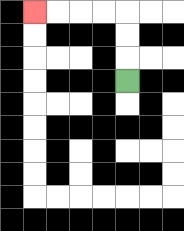{'start': '[5, 3]', 'end': '[1, 0]', 'path_directions': 'U,U,U,L,L,L,L', 'path_coordinates': '[[5, 3], [5, 2], [5, 1], [5, 0], [4, 0], [3, 0], [2, 0], [1, 0]]'}